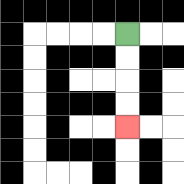{'start': '[5, 1]', 'end': '[5, 5]', 'path_directions': 'D,D,D,D', 'path_coordinates': '[[5, 1], [5, 2], [5, 3], [5, 4], [5, 5]]'}